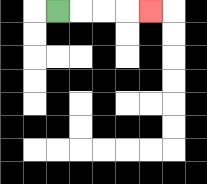{'start': '[2, 0]', 'end': '[6, 0]', 'path_directions': 'R,R,R,R', 'path_coordinates': '[[2, 0], [3, 0], [4, 0], [5, 0], [6, 0]]'}